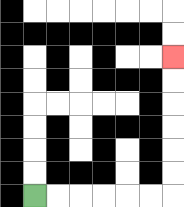{'start': '[1, 8]', 'end': '[7, 2]', 'path_directions': 'R,R,R,R,R,R,U,U,U,U,U,U', 'path_coordinates': '[[1, 8], [2, 8], [3, 8], [4, 8], [5, 8], [6, 8], [7, 8], [7, 7], [7, 6], [7, 5], [7, 4], [7, 3], [7, 2]]'}